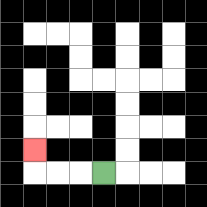{'start': '[4, 7]', 'end': '[1, 6]', 'path_directions': 'L,L,L,U', 'path_coordinates': '[[4, 7], [3, 7], [2, 7], [1, 7], [1, 6]]'}